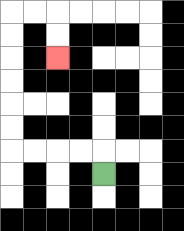{'start': '[4, 7]', 'end': '[2, 2]', 'path_directions': 'U,L,L,L,L,U,U,U,U,U,U,R,R,D,D', 'path_coordinates': '[[4, 7], [4, 6], [3, 6], [2, 6], [1, 6], [0, 6], [0, 5], [0, 4], [0, 3], [0, 2], [0, 1], [0, 0], [1, 0], [2, 0], [2, 1], [2, 2]]'}